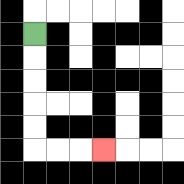{'start': '[1, 1]', 'end': '[4, 6]', 'path_directions': 'D,D,D,D,D,R,R,R', 'path_coordinates': '[[1, 1], [1, 2], [1, 3], [1, 4], [1, 5], [1, 6], [2, 6], [3, 6], [4, 6]]'}